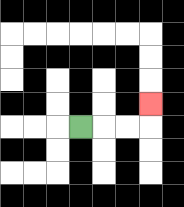{'start': '[3, 5]', 'end': '[6, 4]', 'path_directions': 'R,R,R,U', 'path_coordinates': '[[3, 5], [4, 5], [5, 5], [6, 5], [6, 4]]'}